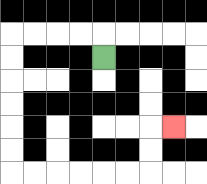{'start': '[4, 2]', 'end': '[7, 5]', 'path_directions': 'U,L,L,L,L,D,D,D,D,D,D,R,R,R,R,R,R,U,U,R', 'path_coordinates': '[[4, 2], [4, 1], [3, 1], [2, 1], [1, 1], [0, 1], [0, 2], [0, 3], [0, 4], [0, 5], [0, 6], [0, 7], [1, 7], [2, 7], [3, 7], [4, 7], [5, 7], [6, 7], [6, 6], [6, 5], [7, 5]]'}